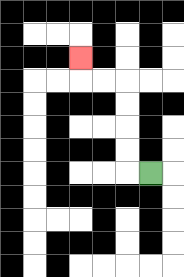{'start': '[6, 7]', 'end': '[3, 2]', 'path_directions': 'L,U,U,U,U,L,L,U', 'path_coordinates': '[[6, 7], [5, 7], [5, 6], [5, 5], [5, 4], [5, 3], [4, 3], [3, 3], [3, 2]]'}